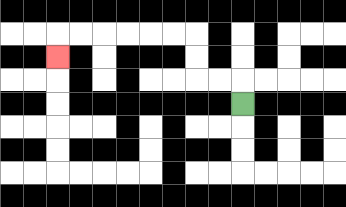{'start': '[10, 4]', 'end': '[2, 2]', 'path_directions': 'U,L,L,U,U,L,L,L,L,L,L,D', 'path_coordinates': '[[10, 4], [10, 3], [9, 3], [8, 3], [8, 2], [8, 1], [7, 1], [6, 1], [5, 1], [4, 1], [3, 1], [2, 1], [2, 2]]'}